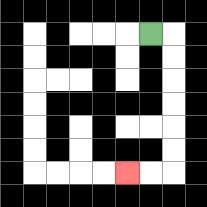{'start': '[6, 1]', 'end': '[5, 7]', 'path_directions': 'R,D,D,D,D,D,D,L,L', 'path_coordinates': '[[6, 1], [7, 1], [7, 2], [7, 3], [7, 4], [7, 5], [7, 6], [7, 7], [6, 7], [5, 7]]'}